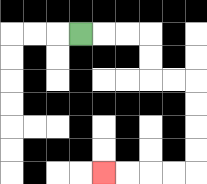{'start': '[3, 1]', 'end': '[4, 7]', 'path_directions': 'R,R,R,D,D,R,R,D,D,D,D,L,L,L,L', 'path_coordinates': '[[3, 1], [4, 1], [5, 1], [6, 1], [6, 2], [6, 3], [7, 3], [8, 3], [8, 4], [8, 5], [8, 6], [8, 7], [7, 7], [6, 7], [5, 7], [4, 7]]'}